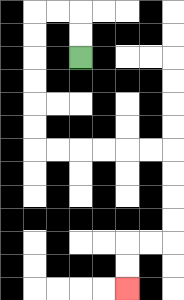{'start': '[3, 2]', 'end': '[5, 12]', 'path_directions': 'U,U,L,L,D,D,D,D,D,D,R,R,R,R,R,R,D,D,D,D,L,L,D,D', 'path_coordinates': '[[3, 2], [3, 1], [3, 0], [2, 0], [1, 0], [1, 1], [1, 2], [1, 3], [1, 4], [1, 5], [1, 6], [2, 6], [3, 6], [4, 6], [5, 6], [6, 6], [7, 6], [7, 7], [7, 8], [7, 9], [7, 10], [6, 10], [5, 10], [5, 11], [5, 12]]'}